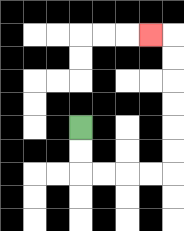{'start': '[3, 5]', 'end': '[6, 1]', 'path_directions': 'D,D,R,R,R,R,U,U,U,U,U,U,L', 'path_coordinates': '[[3, 5], [3, 6], [3, 7], [4, 7], [5, 7], [6, 7], [7, 7], [7, 6], [7, 5], [7, 4], [7, 3], [7, 2], [7, 1], [6, 1]]'}